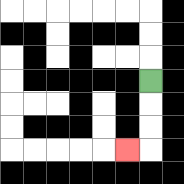{'start': '[6, 3]', 'end': '[5, 6]', 'path_directions': 'D,D,D,L', 'path_coordinates': '[[6, 3], [6, 4], [6, 5], [6, 6], [5, 6]]'}